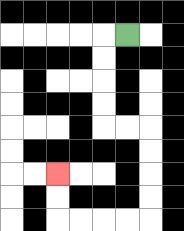{'start': '[5, 1]', 'end': '[2, 7]', 'path_directions': 'L,D,D,D,D,R,R,D,D,D,D,L,L,L,L,U,U', 'path_coordinates': '[[5, 1], [4, 1], [4, 2], [4, 3], [4, 4], [4, 5], [5, 5], [6, 5], [6, 6], [6, 7], [6, 8], [6, 9], [5, 9], [4, 9], [3, 9], [2, 9], [2, 8], [2, 7]]'}